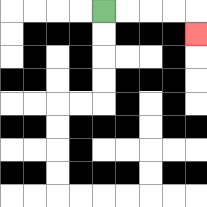{'start': '[4, 0]', 'end': '[8, 1]', 'path_directions': 'R,R,R,R,D', 'path_coordinates': '[[4, 0], [5, 0], [6, 0], [7, 0], [8, 0], [8, 1]]'}